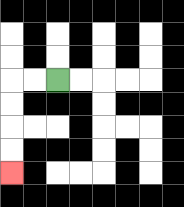{'start': '[2, 3]', 'end': '[0, 7]', 'path_directions': 'L,L,D,D,D,D', 'path_coordinates': '[[2, 3], [1, 3], [0, 3], [0, 4], [0, 5], [0, 6], [0, 7]]'}